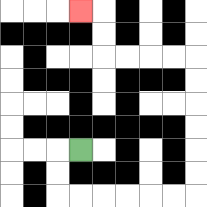{'start': '[3, 6]', 'end': '[3, 0]', 'path_directions': 'L,D,D,R,R,R,R,R,R,U,U,U,U,U,U,L,L,L,L,U,U,L', 'path_coordinates': '[[3, 6], [2, 6], [2, 7], [2, 8], [3, 8], [4, 8], [5, 8], [6, 8], [7, 8], [8, 8], [8, 7], [8, 6], [8, 5], [8, 4], [8, 3], [8, 2], [7, 2], [6, 2], [5, 2], [4, 2], [4, 1], [4, 0], [3, 0]]'}